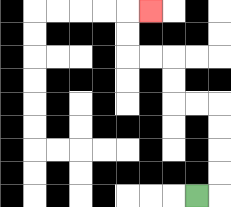{'start': '[8, 8]', 'end': '[6, 0]', 'path_directions': 'R,U,U,U,U,L,L,U,U,L,L,U,U,R', 'path_coordinates': '[[8, 8], [9, 8], [9, 7], [9, 6], [9, 5], [9, 4], [8, 4], [7, 4], [7, 3], [7, 2], [6, 2], [5, 2], [5, 1], [5, 0], [6, 0]]'}